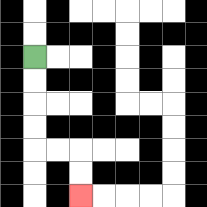{'start': '[1, 2]', 'end': '[3, 8]', 'path_directions': 'D,D,D,D,R,R,D,D', 'path_coordinates': '[[1, 2], [1, 3], [1, 4], [1, 5], [1, 6], [2, 6], [3, 6], [3, 7], [3, 8]]'}